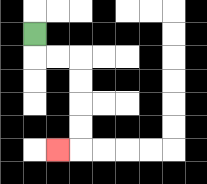{'start': '[1, 1]', 'end': '[2, 6]', 'path_directions': 'D,R,R,D,D,D,D,L', 'path_coordinates': '[[1, 1], [1, 2], [2, 2], [3, 2], [3, 3], [3, 4], [3, 5], [3, 6], [2, 6]]'}